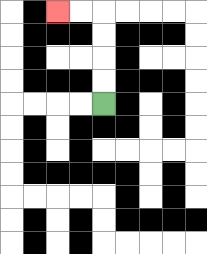{'start': '[4, 4]', 'end': '[2, 0]', 'path_directions': 'U,U,U,U,L,L', 'path_coordinates': '[[4, 4], [4, 3], [4, 2], [4, 1], [4, 0], [3, 0], [2, 0]]'}